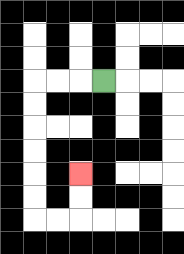{'start': '[4, 3]', 'end': '[3, 7]', 'path_directions': 'L,L,L,D,D,D,D,D,D,R,R,U,U', 'path_coordinates': '[[4, 3], [3, 3], [2, 3], [1, 3], [1, 4], [1, 5], [1, 6], [1, 7], [1, 8], [1, 9], [2, 9], [3, 9], [3, 8], [3, 7]]'}